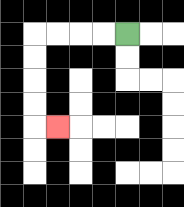{'start': '[5, 1]', 'end': '[2, 5]', 'path_directions': 'L,L,L,L,D,D,D,D,R', 'path_coordinates': '[[5, 1], [4, 1], [3, 1], [2, 1], [1, 1], [1, 2], [1, 3], [1, 4], [1, 5], [2, 5]]'}